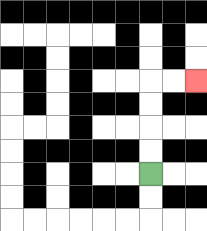{'start': '[6, 7]', 'end': '[8, 3]', 'path_directions': 'U,U,U,U,R,R', 'path_coordinates': '[[6, 7], [6, 6], [6, 5], [6, 4], [6, 3], [7, 3], [8, 3]]'}